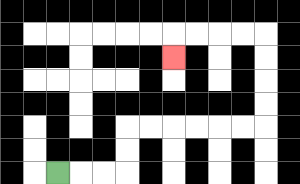{'start': '[2, 7]', 'end': '[7, 2]', 'path_directions': 'R,R,R,U,U,R,R,R,R,R,R,U,U,U,U,L,L,L,L,D', 'path_coordinates': '[[2, 7], [3, 7], [4, 7], [5, 7], [5, 6], [5, 5], [6, 5], [7, 5], [8, 5], [9, 5], [10, 5], [11, 5], [11, 4], [11, 3], [11, 2], [11, 1], [10, 1], [9, 1], [8, 1], [7, 1], [7, 2]]'}